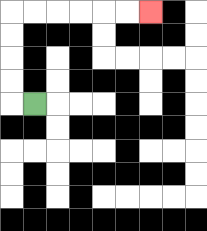{'start': '[1, 4]', 'end': '[6, 0]', 'path_directions': 'L,U,U,U,U,R,R,R,R,R,R', 'path_coordinates': '[[1, 4], [0, 4], [0, 3], [0, 2], [0, 1], [0, 0], [1, 0], [2, 0], [3, 0], [4, 0], [5, 0], [6, 0]]'}